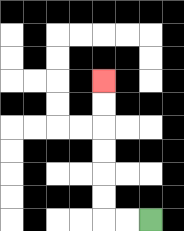{'start': '[6, 9]', 'end': '[4, 3]', 'path_directions': 'L,L,U,U,U,U,U,U', 'path_coordinates': '[[6, 9], [5, 9], [4, 9], [4, 8], [4, 7], [4, 6], [4, 5], [4, 4], [4, 3]]'}